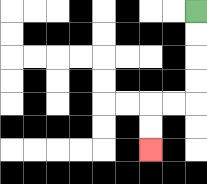{'start': '[8, 0]', 'end': '[6, 6]', 'path_directions': 'D,D,D,D,L,L,D,D', 'path_coordinates': '[[8, 0], [8, 1], [8, 2], [8, 3], [8, 4], [7, 4], [6, 4], [6, 5], [6, 6]]'}